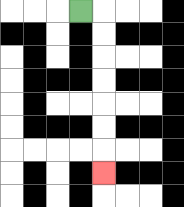{'start': '[3, 0]', 'end': '[4, 7]', 'path_directions': 'R,D,D,D,D,D,D,D', 'path_coordinates': '[[3, 0], [4, 0], [4, 1], [4, 2], [4, 3], [4, 4], [4, 5], [4, 6], [4, 7]]'}